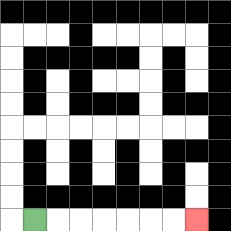{'start': '[1, 9]', 'end': '[8, 9]', 'path_directions': 'R,R,R,R,R,R,R', 'path_coordinates': '[[1, 9], [2, 9], [3, 9], [4, 9], [5, 9], [6, 9], [7, 9], [8, 9]]'}